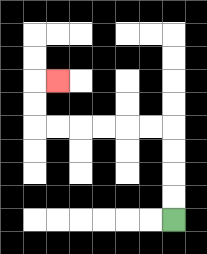{'start': '[7, 9]', 'end': '[2, 3]', 'path_directions': 'U,U,U,U,L,L,L,L,L,L,U,U,R', 'path_coordinates': '[[7, 9], [7, 8], [7, 7], [7, 6], [7, 5], [6, 5], [5, 5], [4, 5], [3, 5], [2, 5], [1, 5], [1, 4], [1, 3], [2, 3]]'}